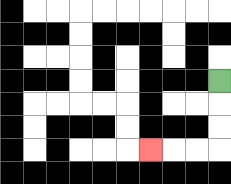{'start': '[9, 3]', 'end': '[6, 6]', 'path_directions': 'D,D,D,L,L,L', 'path_coordinates': '[[9, 3], [9, 4], [9, 5], [9, 6], [8, 6], [7, 6], [6, 6]]'}